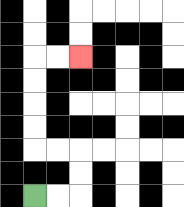{'start': '[1, 8]', 'end': '[3, 2]', 'path_directions': 'R,R,U,U,L,L,U,U,U,U,R,R', 'path_coordinates': '[[1, 8], [2, 8], [3, 8], [3, 7], [3, 6], [2, 6], [1, 6], [1, 5], [1, 4], [1, 3], [1, 2], [2, 2], [3, 2]]'}